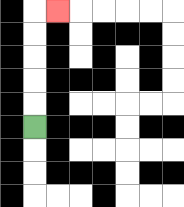{'start': '[1, 5]', 'end': '[2, 0]', 'path_directions': 'U,U,U,U,U,R', 'path_coordinates': '[[1, 5], [1, 4], [1, 3], [1, 2], [1, 1], [1, 0], [2, 0]]'}